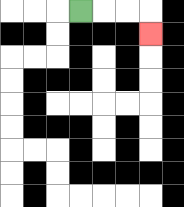{'start': '[3, 0]', 'end': '[6, 1]', 'path_directions': 'R,R,R,D', 'path_coordinates': '[[3, 0], [4, 0], [5, 0], [6, 0], [6, 1]]'}